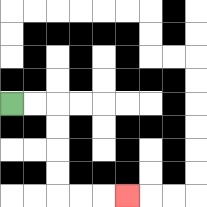{'start': '[0, 4]', 'end': '[5, 8]', 'path_directions': 'R,R,D,D,D,D,R,R,R', 'path_coordinates': '[[0, 4], [1, 4], [2, 4], [2, 5], [2, 6], [2, 7], [2, 8], [3, 8], [4, 8], [5, 8]]'}